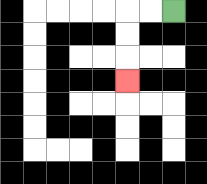{'start': '[7, 0]', 'end': '[5, 3]', 'path_directions': 'L,L,D,D,D', 'path_coordinates': '[[7, 0], [6, 0], [5, 0], [5, 1], [5, 2], [5, 3]]'}